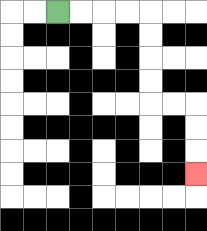{'start': '[2, 0]', 'end': '[8, 7]', 'path_directions': 'R,R,R,R,D,D,D,D,R,R,D,D,D', 'path_coordinates': '[[2, 0], [3, 0], [4, 0], [5, 0], [6, 0], [6, 1], [6, 2], [6, 3], [6, 4], [7, 4], [8, 4], [8, 5], [8, 6], [8, 7]]'}